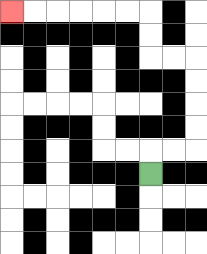{'start': '[6, 7]', 'end': '[0, 0]', 'path_directions': 'U,R,R,U,U,U,U,L,L,U,U,L,L,L,L,L,L', 'path_coordinates': '[[6, 7], [6, 6], [7, 6], [8, 6], [8, 5], [8, 4], [8, 3], [8, 2], [7, 2], [6, 2], [6, 1], [6, 0], [5, 0], [4, 0], [3, 0], [2, 0], [1, 0], [0, 0]]'}